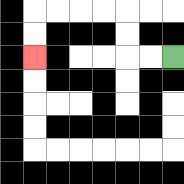{'start': '[7, 2]', 'end': '[1, 2]', 'path_directions': 'L,L,U,U,L,L,L,L,D,D', 'path_coordinates': '[[7, 2], [6, 2], [5, 2], [5, 1], [5, 0], [4, 0], [3, 0], [2, 0], [1, 0], [1, 1], [1, 2]]'}